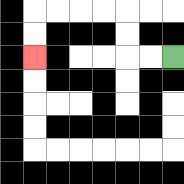{'start': '[7, 2]', 'end': '[1, 2]', 'path_directions': 'L,L,U,U,L,L,L,L,D,D', 'path_coordinates': '[[7, 2], [6, 2], [5, 2], [5, 1], [5, 0], [4, 0], [3, 0], [2, 0], [1, 0], [1, 1], [1, 2]]'}